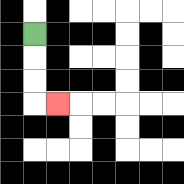{'start': '[1, 1]', 'end': '[2, 4]', 'path_directions': 'D,D,D,R', 'path_coordinates': '[[1, 1], [1, 2], [1, 3], [1, 4], [2, 4]]'}